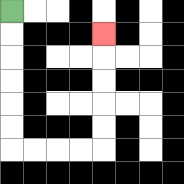{'start': '[0, 0]', 'end': '[4, 1]', 'path_directions': 'D,D,D,D,D,D,R,R,R,R,U,U,U,U,U', 'path_coordinates': '[[0, 0], [0, 1], [0, 2], [0, 3], [0, 4], [0, 5], [0, 6], [1, 6], [2, 6], [3, 6], [4, 6], [4, 5], [4, 4], [4, 3], [4, 2], [4, 1]]'}